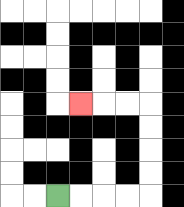{'start': '[2, 8]', 'end': '[3, 4]', 'path_directions': 'R,R,R,R,U,U,U,U,L,L,L', 'path_coordinates': '[[2, 8], [3, 8], [4, 8], [5, 8], [6, 8], [6, 7], [6, 6], [6, 5], [6, 4], [5, 4], [4, 4], [3, 4]]'}